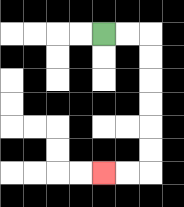{'start': '[4, 1]', 'end': '[4, 7]', 'path_directions': 'R,R,D,D,D,D,D,D,L,L', 'path_coordinates': '[[4, 1], [5, 1], [6, 1], [6, 2], [6, 3], [6, 4], [6, 5], [6, 6], [6, 7], [5, 7], [4, 7]]'}